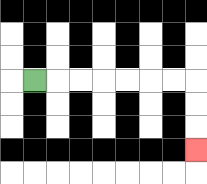{'start': '[1, 3]', 'end': '[8, 6]', 'path_directions': 'R,R,R,R,R,R,R,D,D,D', 'path_coordinates': '[[1, 3], [2, 3], [3, 3], [4, 3], [5, 3], [6, 3], [7, 3], [8, 3], [8, 4], [8, 5], [8, 6]]'}